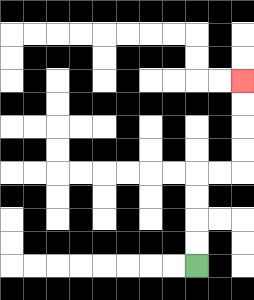{'start': '[8, 11]', 'end': '[10, 3]', 'path_directions': 'U,U,U,U,R,R,U,U,U,U', 'path_coordinates': '[[8, 11], [8, 10], [8, 9], [8, 8], [8, 7], [9, 7], [10, 7], [10, 6], [10, 5], [10, 4], [10, 3]]'}